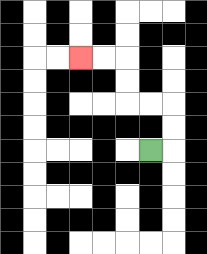{'start': '[6, 6]', 'end': '[3, 2]', 'path_directions': 'R,U,U,L,L,U,U,L,L', 'path_coordinates': '[[6, 6], [7, 6], [7, 5], [7, 4], [6, 4], [5, 4], [5, 3], [5, 2], [4, 2], [3, 2]]'}